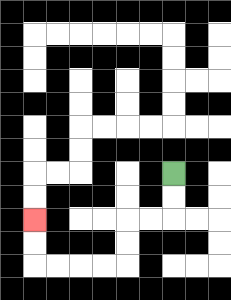{'start': '[7, 7]', 'end': '[1, 9]', 'path_directions': 'D,D,L,L,D,D,L,L,L,L,U,U', 'path_coordinates': '[[7, 7], [7, 8], [7, 9], [6, 9], [5, 9], [5, 10], [5, 11], [4, 11], [3, 11], [2, 11], [1, 11], [1, 10], [1, 9]]'}